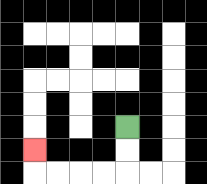{'start': '[5, 5]', 'end': '[1, 6]', 'path_directions': 'D,D,L,L,L,L,U', 'path_coordinates': '[[5, 5], [5, 6], [5, 7], [4, 7], [3, 7], [2, 7], [1, 7], [1, 6]]'}